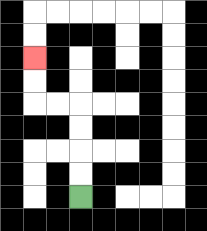{'start': '[3, 8]', 'end': '[1, 2]', 'path_directions': 'U,U,U,U,L,L,U,U', 'path_coordinates': '[[3, 8], [3, 7], [3, 6], [3, 5], [3, 4], [2, 4], [1, 4], [1, 3], [1, 2]]'}